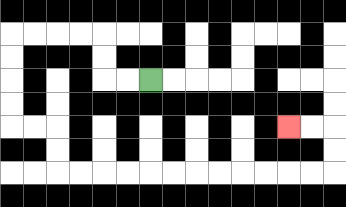{'start': '[6, 3]', 'end': '[12, 5]', 'path_directions': 'L,L,U,U,L,L,L,L,D,D,D,D,R,R,D,D,R,R,R,R,R,R,R,R,R,R,R,R,U,U,L,L', 'path_coordinates': '[[6, 3], [5, 3], [4, 3], [4, 2], [4, 1], [3, 1], [2, 1], [1, 1], [0, 1], [0, 2], [0, 3], [0, 4], [0, 5], [1, 5], [2, 5], [2, 6], [2, 7], [3, 7], [4, 7], [5, 7], [6, 7], [7, 7], [8, 7], [9, 7], [10, 7], [11, 7], [12, 7], [13, 7], [14, 7], [14, 6], [14, 5], [13, 5], [12, 5]]'}